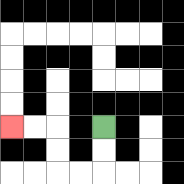{'start': '[4, 5]', 'end': '[0, 5]', 'path_directions': 'D,D,L,L,U,U,L,L', 'path_coordinates': '[[4, 5], [4, 6], [4, 7], [3, 7], [2, 7], [2, 6], [2, 5], [1, 5], [0, 5]]'}